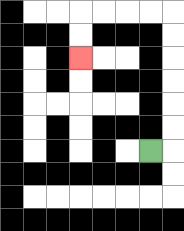{'start': '[6, 6]', 'end': '[3, 2]', 'path_directions': 'R,U,U,U,U,U,U,L,L,L,L,D,D', 'path_coordinates': '[[6, 6], [7, 6], [7, 5], [7, 4], [7, 3], [7, 2], [7, 1], [7, 0], [6, 0], [5, 0], [4, 0], [3, 0], [3, 1], [3, 2]]'}